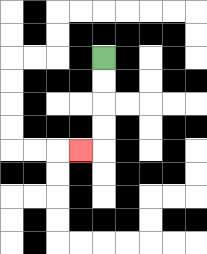{'start': '[4, 2]', 'end': '[3, 6]', 'path_directions': 'D,D,D,D,L', 'path_coordinates': '[[4, 2], [4, 3], [4, 4], [4, 5], [4, 6], [3, 6]]'}